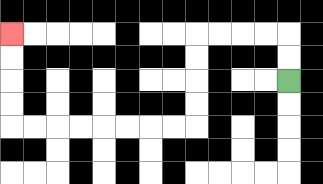{'start': '[12, 3]', 'end': '[0, 1]', 'path_directions': 'U,U,L,L,L,L,D,D,D,D,L,L,L,L,L,L,L,L,U,U,U,U', 'path_coordinates': '[[12, 3], [12, 2], [12, 1], [11, 1], [10, 1], [9, 1], [8, 1], [8, 2], [8, 3], [8, 4], [8, 5], [7, 5], [6, 5], [5, 5], [4, 5], [3, 5], [2, 5], [1, 5], [0, 5], [0, 4], [0, 3], [0, 2], [0, 1]]'}